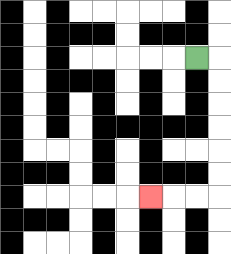{'start': '[8, 2]', 'end': '[6, 8]', 'path_directions': 'R,D,D,D,D,D,D,L,L,L', 'path_coordinates': '[[8, 2], [9, 2], [9, 3], [9, 4], [9, 5], [9, 6], [9, 7], [9, 8], [8, 8], [7, 8], [6, 8]]'}